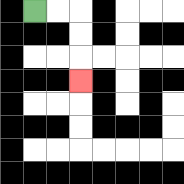{'start': '[1, 0]', 'end': '[3, 3]', 'path_directions': 'R,R,D,D,D', 'path_coordinates': '[[1, 0], [2, 0], [3, 0], [3, 1], [3, 2], [3, 3]]'}